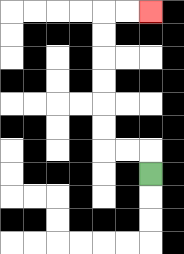{'start': '[6, 7]', 'end': '[6, 0]', 'path_directions': 'U,L,L,U,U,U,U,U,U,R,R', 'path_coordinates': '[[6, 7], [6, 6], [5, 6], [4, 6], [4, 5], [4, 4], [4, 3], [4, 2], [4, 1], [4, 0], [5, 0], [6, 0]]'}